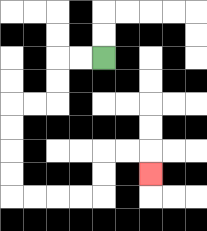{'start': '[4, 2]', 'end': '[6, 7]', 'path_directions': 'L,L,D,D,L,L,D,D,D,D,R,R,R,R,U,U,R,R,D', 'path_coordinates': '[[4, 2], [3, 2], [2, 2], [2, 3], [2, 4], [1, 4], [0, 4], [0, 5], [0, 6], [0, 7], [0, 8], [1, 8], [2, 8], [3, 8], [4, 8], [4, 7], [4, 6], [5, 6], [6, 6], [6, 7]]'}